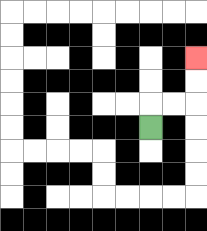{'start': '[6, 5]', 'end': '[8, 2]', 'path_directions': 'U,R,R,U,U', 'path_coordinates': '[[6, 5], [6, 4], [7, 4], [8, 4], [8, 3], [8, 2]]'}